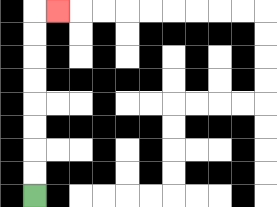{'start': '[1, 8]', 'end': '[2, 0]', 'path_directions': 'U,U,U,U,U,U,U,U,R', 'path_coordinates': '[[1, 8], [1, 7], [1, 6], [1, 5], [1, 4], [1, 3], [1, 2], [1, 1], [1, 0], [2, 0]]'}